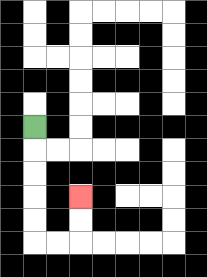{'start': '[1, 5]', 'end': '[3, 8]', 'path_directions': 'D,D,D,D,D,R,R,U,U', 'path_coordinates': '[[1, 5], [1, 6], [1, 7], [1, 8], [1, 9], [1, 10], [2, 10], [3, 10], [3, 9], [3, 8]]'}